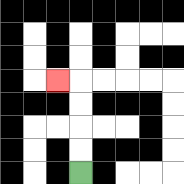{'start': '[3, 7]', 'end': '[2, 3]', 'path_directions': 'U,U,U,U,L', 'path_coordinates': '[[3, 7], [3, 6], [3, 5], [3, 4], [3, 3], [2, 3]]'}